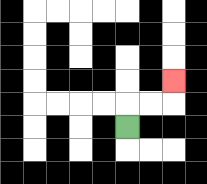{'start': '[5, 5]', 'end': '[7, 3]', 'path_directions': 'U,R,R,U', 'path_coordinates': '[[5, 5], [5, 4], [6, 4], [7, 4], [7, 3]]'}